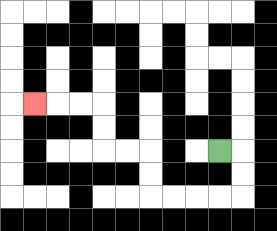{'start': '[9, 6]', 'end': '[1, 4]', 'path_directions': 'R,D,D,L,L,L,L,U,U,L,L,U,U,L,L,L', 'path_coordinates': '[[9, 6], [10, 6], [10, 7], [10, 8], [9, 8], [8, 8], [7, 8], [6, 8], [6, 7], [6, 6], [5, 6], [4, 6], [4, 5], [4, 4], [3, 4], [2, 4], [1, 4]]'}